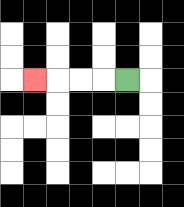{'start': '[5, 3]', 'end': '[1, 3]', 'path_directions': 'L,L,L,L', 'path_coordinates': '[[5, 3], [4, 3], [3, 3], [2, 3], [1, 3]]'}